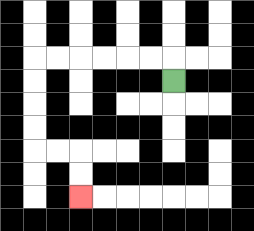{'start': '[7, 3]', 'end': '[3, 8]', 'path_directions': 'U,L,L,L,L,L,L,D,D,D,D,R,R,D,D', 'path_coordinates': '[[7, 3], [7, 2], [6, 2], [5, 2], [4, 2], [3, 2], [2, 2], [1, 2], [1, 3], [1, 4], [1, 5], [1, 6], [2, 6], [3, 6], [3, 7], [3, 8]]'}